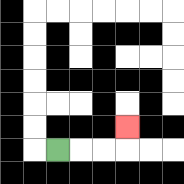{'start': '[2, 6]', 'end': '[5, 5]', 'path_directions': 'R,R,R,U', 'path_coordinates': '[[2, 6], [3, 6], [4, 6], [5, 6], [5, 5]]'}